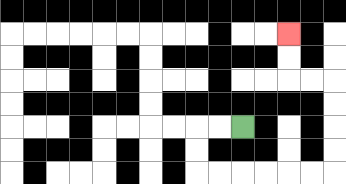{'start': '[10, 5]', 'end': '[12, 1]', 'path_directions': 'L,L,D,D,R,R,R,R,R,R,U,U,U,U,L,L,U,U', 'path_coordinates': '[[10, 5], [9, 5], [8, 5], [8, 6], [8, 7], [9, 7], [10, 7], [11, 7], [12, 7], [13, 7], [14, 7], [14, 6], [14, 5], [14, 4], [14, 3], [13, 3], [12, 3], [12, 2], [12, 1]]'}